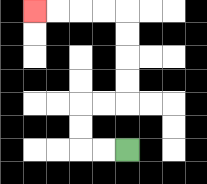{'start': '[5, 6]', 'end': '[1, 0]', 'path_directions': 'L,L,U,U,R,R,U,U,U,U,L,L,L,L', 'path_coordinates': '[[5, 6], [4, 6], [3, 6], [3, 5], [3, 4], [4, 4], [5, 4], [5, 3], [5, 2], [5, 1], [5, 0], [4, 0], [3, 0], [2, 0], [1, 0]]'}